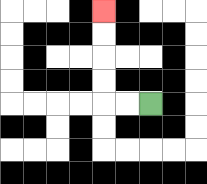{'start': '[6, 4]', 'end': '[4, 0]', 'path_directions': 'L,L,U,U,U,U', 'path_coordinates': '[[6, 4], [5, 4], [4, 4], [4, 3], [4, 2], [4, 1], [4, 0]]'}